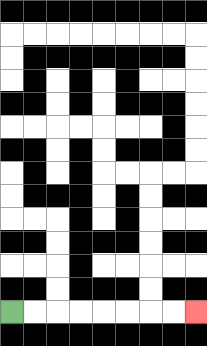{'start': '[0, 13]', 'end': '[8, 13]', 'path_directions': 'R,R,R,R,R,R,R,R', 'path_coordinates': '[[0, 13], [1, 13], [2, 13], [3, 13], [4, 13], [5, 13], [6, 13], [7, 13], [8, 13]]'}